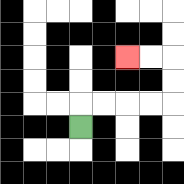{'start': '[3, 5]', 'end': '[5, 2]', 'path_directions': 'U,R,R,R,R,U,U,L,L', 'path_coordinates': '[[3, 5], [3, 4], [4, 4], [5, 4], [6, 4], [7, 4], [7, 3], [7, 2], [6, 2], [5, 2]]'}